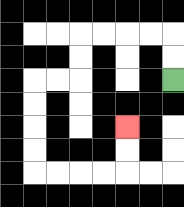{'start': '[7, 3]', 'end': '[5, 5]', 'path_directions': 'U,U,L,L,L,L,D,D,L,L,D,D,D,D,R,R,R,R,U,U', 'path_coordinates': '[[7, 3], [7, 2], [7, 1], [6, 1], [5, 1], [4, 1], [3, 1], [3, 2], [3, 3], [2, 3], [1, 3], [1, 4], [1, 5], [1, 6], [1, 7], [2, 7], [3, 7], [4, 7], [5, 7], [5, 6], [5, 5]]'}